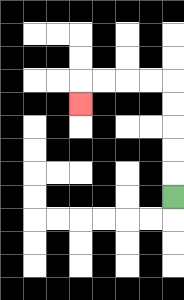{'start': '[7, 8]', 'end': '[3, 4]', 'path_directions': 'U,U,U,U,U,L,L,L,L,D', 'path_coordinates': '[[7, 8], [7, 7], [7, 6], [7, 5], [7, 4], [7, 3], [6, 3], [5, 3], [4, 3], [3, 3], [3, 4]]'}